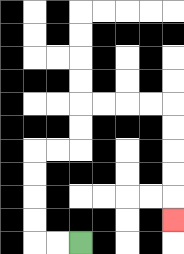{'start': '[3, 10]', 'end': '[7, 9]', 'path_directions': 'L,L,U,U,U,U,R,R,U,U,R,R,R,R,D,D,D,D,D', 'path_coordinates': '[[3, 10], [2, 10], [1, 10], [1, 9], [1, 8], [1, 7], [1, 6], [2, 6], [3, 6], [3, 5], [3, 4], [4, 4], [5, 4], [6, 4], [7, 4], [7, 5], [7, 6], [7, 7], [7, 8], [7, 9]]'}